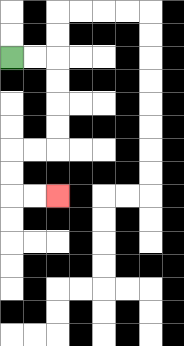{'start': '[0, 2]', 'end': '[2, 8]', 'path_directions': 'R,R,D,D,D,D,L,L,D,D,R,R', 'path_coordinates': '[[0, 2], [1, 2], [2, 2], [2, 3], [2, 4], [2, 5], [2, 6], [1, 6], [0, 6], [0, 7], [0, 8], [1, 8], [2, 8]]'}